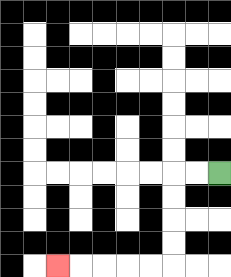{'start': '[9, 7]', 'end': '[2, 11]', 'path_directions': 'L,L,D,D,D,D,L,L,L,L,L', 'path_coordinates': '[[9, 7], [8, 7], [7, 7], [7, 8], [7, 9], [7, 10], [7, 11], [6, 11], [5, 11], [4, 11], [3, 11], [2, 11]]'}